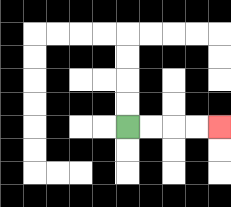{'start': '[5, 5]', 'end': '[9, 5]', 'path_directions': 'R,R,R,R', 'path_coordinates': '[[5, 5], [6, 5], [7, 5], [8, 5], [9, 5]]'}